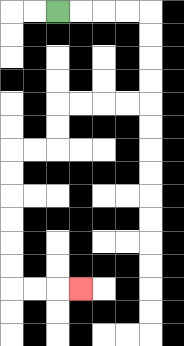{'start': '[2, 0]', 'end': '[3, 12]', 'path_directions': 'R,R,R,R,D,D,D,D,L,L,L,L,D,D,L,L,D,D,D,D,D,D,R,R,R', 'path_coordinates': '[[2, 0], [3, 0], [4, 0], [5, 0], [6, 0], [6, 1], [6, 2], [6, 3], [6, 4], [5, 4], [4, 4], [3, 4], [2, 4], [2, 5], [2, 6], [1, 6], [0, 6], [0, 7], [0, 8], [0, 9], [0, 10], [0, 11], [0, 12], [1, 12], [2, 12], [3, 12]]'}